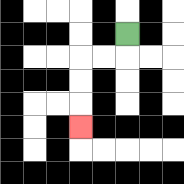{'start': '[5, 1]', 'end': '[3, 5]', 'path_directions': 'D,L,L,D,D,D', 'path_coordinates': '[[5, 1], [5, 2], [4, 2], [3, 2], [3, 3], [3, 4], [3, 5]]'}